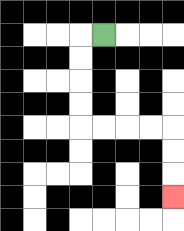{'start': '[4, 1]', 'end': '[7, 8]', 'path_directions': 'L,D,D,D,D,R,R,R,R,D,D,D', 'path_coordinates': '[[4, 1], [3, 1], [3, 2], [3, 3], [3, 4], [3, 5], [4, 5], [5, 5], [6, 5], [7, 5], [7, 6], [7, 7], [7, 8]]'}